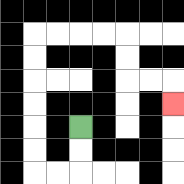{'start': '[3, 5]', 'end': '[7, 4]', 'path_directions': 'D,D,L,L,U,U,U,U,U,U,R,R,R,R,D,D,R,R,D', 'path_coordinates': '[[3, 5], [3, 6], [3, 7], [2, 7], [1, 7], [1, 6], [1, 5], [1, 4], [1, 3], [1, 2], [1, 1], [2, 1], [3, 1], [4, 1], [5, 1], [5, 2], [5, 3], [6, 3], [7, 3], [7, 4]]'}